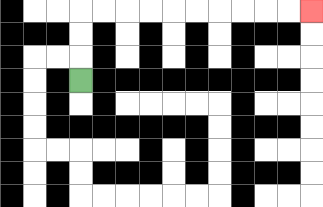{'start': '[3, 3]', 'end': '[13, 0]', 'path_directions': 'U,U,U,R,R,R,R,R,R,R,R,R,R', 'path_coordinates': '[[3, 3], [3, 2], [3, 1], [3, 0], [4, 0], [5, 0], [6, 0], [7, 0], [8, 0], [9, 0], [10, 0], [11, 0], [12, 0], [13, 0]]'}